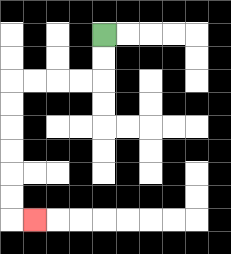{'start': '[4, 1]', 'end': '[1, 9]', 'path_directions': 'D,D,L,L,L,L,D,D,D,D,D,D,R', 'path_coordinates': '[[4, 1], [4, 2], [4, 3], [3, 3], [2, 3], [1, 3], [0, 3], [0, 4], [0, 5], [0, 6], [0, 7], [0, 8], [0, 9], [1, 9]]'}